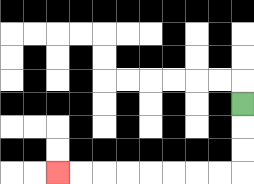{'start': '[10, 4]', 'end': '[2, 7]', 'path_directions': 'D,D,D,L,L,L,L,L,L,L,L', 'path_coordinates': '[[10, 4], [10, 5], [10, 6], [10, 7], [9, 7], [8, 7], [7, 7], [6, 7], [5, 7], [4, 7], [3, 7], [2, 7]]'}